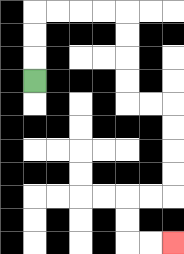{'start': '[1, 3]', 'end': '[7, 10]', 'path_directions': 'U,U,U,R,R,R,R,D,D,D,D,R,R,D,D,D,D,L,L,D,D,R,R', 'path_coordinates': '[[1, 3], [1, 2], [1, 1], [1, 0], [2, 0], [3, 0], [4, 0], [5, 0], [5, 1], [5, 2], [5, 3], [5, 4], [6, 4], [7, 4], [7, 5], [7, 6], [7, 7], [7, 8], [6, 8], [5, 8], [5, 9], [5, 10], [6, 10], [7, 10]]'}